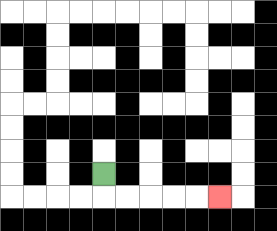{'start': '[4, 7]', 'end': '[9, 8]', 'path_directions': 'D,R,R,R,R,R', 'path_coordinates': '[[4, 7], [4, 8], [5, 8], [6, 8], [7, 8], [8, 8], [9, 8]]'}